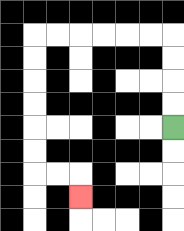{'start': '[7, 5]', 'end': '[3, 8]', 'path_directions': 'U,U,U,U,L,L,L,L,L,L,D,D,D,D,D,D,R,R,D', 'path_coordinates': '[[7, 5], [7, 4], [7, 3], [7, 2], [7, 1], [6, 1], [5, 1], [4, 1], [3, 1], [2, 1], [1, 1], [1, 2], [1, 3], [1, 4], [1, 5], [1, 6], [1, 7], [2, 7], [3, 7], [3, 8]]'}